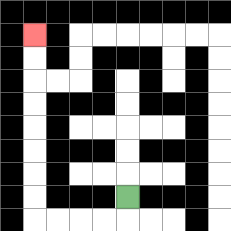{'start': '[5, 8]', 'end': '[1, 1]', 'path_directions': 'D,L,L,L,L,U,U,U,U,U,U,U,U', 'path_coordinates': '[[5, 8], [5, 9], [4, 9], [3, 9], [2, 9], [1, 9], [1, 8], [1, 7], [1, 6], [1, 5], [1, 4], [1, 3], [1, 2], [1, 1]]'}